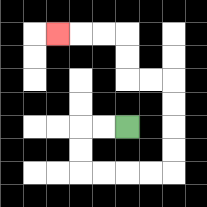{'start': '[5, 5]', 'end': '[2, 1]', 'path_directions': 'L,L,D,D,R,R,R,R,U,U,U,U,L,L,U,U,L,L,L', 'path_coordinates': '[[5, 5], [4, 5], [3, 5], [3, 6], [3, 7], [4, 7], [5, 7], [6, 7], [7, 7], [7, 6], [7, 5], [7, 4], [7, 3], [6, 3], [5, 3], [5, 2], [5, 1], [4, 1], [3, 1], [2, 1]]'}